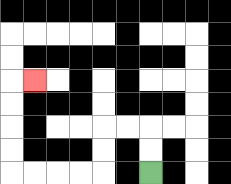{'start': '[6, 7]', 'end': '[1, 3]', 'path_directions': 'U,U,L,L,D,D,L,L,L,L,U,U,U,U,R', 'path_coordinates': '[[6, 7], [6, 6], [6, 5], [5, 5], [4, 5], [4, 6], [4, 7], [3, 7], [2, 7], [1, 7], [0, 7], [0, 6], [0, 5], [0, 4], [0, 3], [1, 3]]'}